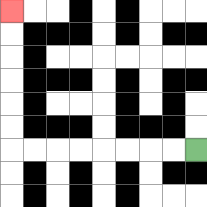{'start': '[8, 6]', 'end': '[0, 0]', 'path_directions': 'L,L,L,L,L,L,L,L,U,U,U,U,U,U', 'path_coordinates': '[[8, 6], [7, 6], [6, 6], [5, 6], [4, 6], [3, 6], [2, 6], [1, 6], [0, 6], [0, 5], [0, 4], [0, 3], [0, 2], [0, 1], [0, 0]]'}